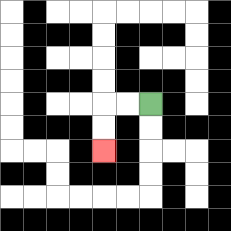{'start': '[6, 4]', 'end': '[4, 6]', 'path_directions': 'L,L,D,D', 'path_coordinates': '[[6, 4], [5, 4], [4, 4], [4, 5], [4, 6]]'}